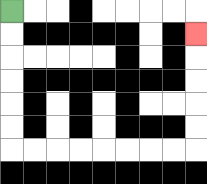{'start': '[0, 0]', 'end': '[8, 1]', 'path_directions': 'D,D,D,D,D,D,R,R,R,R,R,R,R,R,U,U,U,U,U', 'path_coordinates': '[[0, 0], [0, 1], [0, 2], [0, 3], [0, 4], [0, 5], [0, 6], [1, 6], [2, 6], [3, 6], [4, 6], [5, 6], [6, 6], [7, 6], [8, 6], [8, 5], [8, 4], [8, 3], [8, 2], [8, 1]]'}